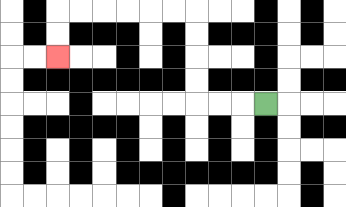{'start': '[11, 4]', 'end': '[2, 2]', 'path_directions': 'L,L,L,U,U,U,U,L,L,L,L,L,L,D,D', 'path_coordinates': '[[11, 4], [10, 4], [9, 4], [8, 4], [8, 3], [8, 2], [8, 1], [8, 0], [7, 0], [6, 0], [5, 0], [4, 0], [3, 0], [2, 0], [2, 1], [2, 2]]'}